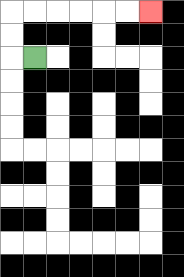{'start': '[1, 2]', 'end': '[6, 0]', 'path_directions': 'L,U,U,R,R,R,R,R,R', 'path_coordinates': '[[1, 2], [0, 2], [0, 1], [0, 0], [1, 0], [2, 0], [3, 0], [4, 0], [5, 0], [6, 0]]'}